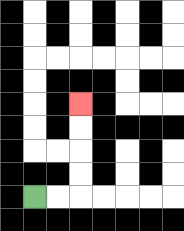{'start': '[1, 8]', 'end': '[3, 4]', 'path_directions': 'R,R,U,U,U,U', 'path_coordinates': '[[1, 8], [2, 8], [3, 8], [3, 7], [3, 6], [3, 5], [3, 4]]'}